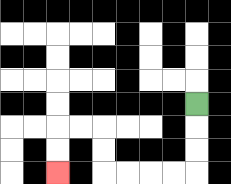{'start': '[8, 4]', 'end': '[2, 7]', 'path_directions': 'D,D,D,L,L,L,L,U,U,L,L,D,D', 'path_coordinates': '[[8, 4], [8, 5], [8, 6], [8, 7], [7, 7], [6, 7], [5, 7], [4, 7], [4, 6], [4, 5], [3, 5], [2, 5], [2, 6], [2, 7]]'}